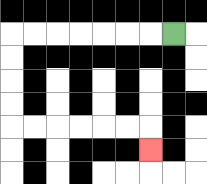{'start': '[7, 1]', 'end': '[6, 6]', 'path_directions': 'L,L,L,L,L,L,L,D,D,D,D,R,R,R,R,R,R,D', 'path_coordinates': '[[7, 1], [6, 1], [5, 1], [4, 1], [3, 1], [2, 1], [1, 1], [0, 1], [0, 2], [0, 3], [0, 4], [0, 5], [1, 5], [2, 5], [3, 5], [4, 5], [5, 5], [6, 5], [6, 6]]'}